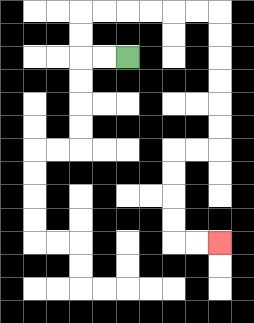{'start': '[5, 2]', 'end': '[9, 10]', 'path_directions': 'L,L,U,U,R,R,R,R,R,R,D,D,D,D,D,D,L,L,D,D,D,D,R,R', 'path_coordinates': '[[5, 2], [4, 2], [3, 2], [3, 1], [3, 0], [4, 0], [5, 0], [6, 0], [7, 0], [8, 0], [9, 0], [9, 1], [9, 2], [9, 3], [9, 4], [9, 5], [9, 6], [8, 6], [7, 6], [7, 7], [7, 8], [7, 9], [7, 10], [8, 10], [9, 10]]'}